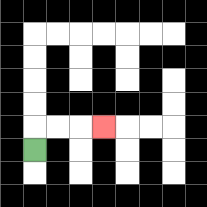{'start': '[1, 6]', 'end': '[4, 5]', 'path_directions': 'U,R,R,R', 'path_coordinates': '[[1, 6], [1, 5], [2, 5], [3, 5], [4, 5]]'}